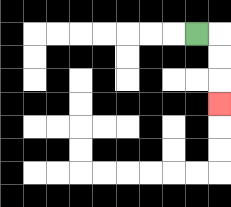{'start': '[8, 1]', 'end': '[9, 4]', 'path_directions': 'R,D,D,D', 'path_coordinates': '[[8, 1], [9, 1], [9, 2], [9, 3], [9, 4]]'}